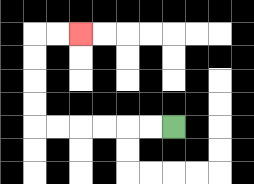{'start': '[7, 5]', 'end': '[3, 1]', 'path_directions': 'L,L,L,L,L,L,U,U,U,U,R,R', 'path_coordinates': '[[7, 5], [6, 5], [5, 5], [4, 5], [3, 5], [2, 5], [1, 5], [1, 4], [1, 3], [1, 2], [1, 1], [2, 1], [3, 1]]'}